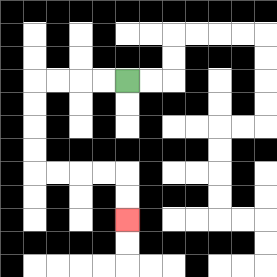{'start': '[5, 3]', 'end': '[5, 9]', 'path_directions': 'L,L,L,L,D,D,D,D,R,R,R,R,D,D', 'path_coordinates': '[[5, 3], [4, 3], [3, 3], [2, 3], [1, 3], [1, 4], [1, 5], [1, 6], [1, 7], [2, 7], [3, 7], [4, 7], [5, 7], [5, 8], [5, 9]]'}